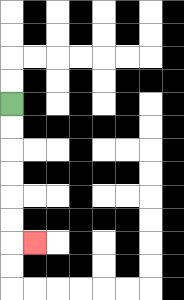{'start': '[0, 4]', 'end': '[1, 10]', 'path_directions': 'D,D,D,D,D,D,R', 'path_coordinates': '[[0, 4], [0, 5], [0, 6], [0, 7], [0, 8], [0, 9], [0, 10], [1, 10]]'}